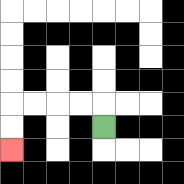{'start': '[4, 5]', 'end': '[0, 6]', 'path_directions': 'U,L,L,L,L,D,D', 'path_coordinates': '[[4, 5], [4, 4], [3, 4], [2, 4], [1, 4], [0, 4], [0, 5], [0, 6]]'}